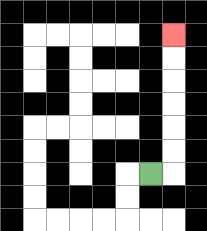{'start': '[6, 7]', 'end': '[7, 1]', 'path_directions': 'R,U,U,U,U,U,U', 'path_coordinates': '[[6, 7], [7, 7], [7, 6], [7, 5], [7, 4], [7, 3], [7, 2], [7, 1]]'}